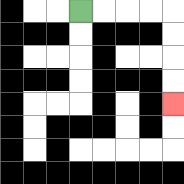{'start': '[3, 0]', 'end': '[7, 4]', 'path_directions': 'R,R,R,R,D,D,D,D', 'path_coordinates': '[[3, 0], [4, 0], [5, 0], [6, 0], [7, 0], [7, 1], [7, 2], [7, 3], [7, 4]]'}